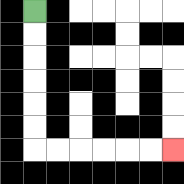{'start': '[1, 0]', 'end': '[7, 6]', 'path_directions': 'D,D,D,D,D,D,R,R,R,R,R,R', 'path_coordinates': '[[1, 0], [1, 1], [1, 2], [1, 3], [1, 4], [1, 5], [1, 6], [2, 6], [3, 6], [4, 6], [5, 6], [6, 6], [7, 6]]'}